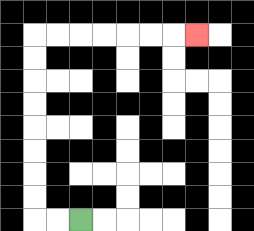{'start': '[3, 9]', 'end': '[8, 1]', 'path_directions': 'L,L,U,U,U,U,U,U,U,U,R,R,R,R,R,R,R', 'path_coordinates': '[[3, 9], [2, 9], [1, 9], [1, 8], [1, 7], [1, 6], [1, 5], [1, 4], [1, 3], [1, 2], [1, 1], [2, 1], [3, 1], [4, 1], [5, 1], [6, 1], [7, 1], [8, 1]]'}